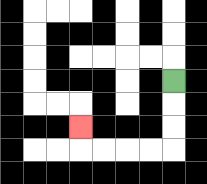{'start': '[7, 3]', 'end': '[3, 5]', 'path_directions': 'D,D,D,L,L,L,L,U', 'path_coordinates': '[[7, 3], [7, 4], [7, 5], [7, 6], [6, 6], [5, 6], [4, 6], [3, 6], [3, 5]]'}